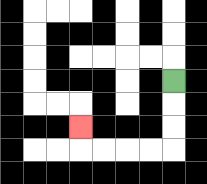{'start': '[7, 3]', 'end': '[3, 5]', 'path_directions': 'D,D,D,L,L,L,L,U', 'path_coordinates': '[[7, 3], [7, 4], [7, 5], [7, 6], [6, 6], [5, 6], [4, 6], [3, 6], [3, 5]]'}